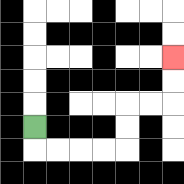{'start': '[1, 5]', 'end': '[7, 2]', 'path_directions': 'D,R,R,R,R,U,U,R,R,U,U', 'path_coordinates': '[[1, 5], [1, 6], [2, 6], [3, 6], [4, 6], [5, 6], [5, 5], [5, 4], [6, 4], [7, 4], [7, 3], [7, 2]]'}